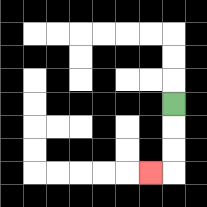{'start': '[7, 4]', 'end': '[6, 7]', 'path_directions': 'D,D,D,L', 'path_coordinates': '[[7, 4], [7, 5], [7, 6], [7, 7], [6, 7]]'}